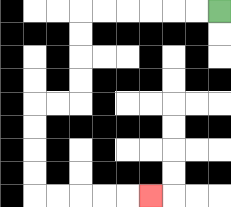{'start': '[9, 0]', 'end': '[6, 8]', 'path_directions': 'L,L,L,L,L,L,D,D,D,D,L,L,D,D,D,D,R,R,R,R,R', 'path_coordinates': '[[9, 0], [8, 0], [7, 0], [6, 0], [5, 0], [4, 0], [3, 0], [3, 1], [3, 2], [3, 3], [3, 4], [2, 4], [1, 4], [1, 5], [1, 6], [1, 7], [1, 8], [2, 8], [3, 8], [4, 8], [5, 8], [6, 8]]'}